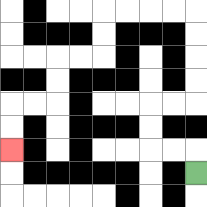{'start': '[8, 7]', 'end': '[0, 6]', 'path_directions': 'U,L,L,U,U,R,R,U,U,U,U,L,L,L,L,D,D,L,L,D,D,L,L,D,D', 'path_coordinates': '[[8, 7], [8, 6], [7, 6], [6, 6], [6, 5], [6, 4], [7, 4], [8, 4], [8, 3], [8, 2], [8, 1], [8, 0], [7, 0], [6, 0], [5, 0], [4, 0], [4, 1], [4, 2], [3, 2], [2, 2], [2, 3], [2, 4], [1, 4], [0, 4], [0, 5], [0, 6]]'}